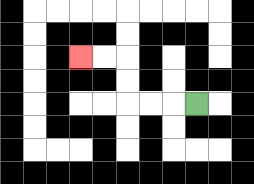{'start': '[8, 4]', 'end': '[3, 2]', 'path_directions': 'L,L,L,U,U,L,L', 'path_coordinates': '[[8, 4], [7, 4], [6, 4], [5, 4], [5, 3], [5, 2], [4, 2], [3, 2]]'}